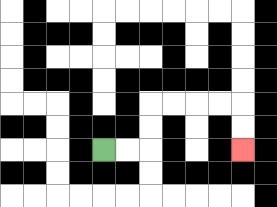{'start': '[4, 6]', 'end': '[10, 6]', 'path_directions': 'R,R,U,U,R,R,R,R,D,D', 'path_coordinates': '[[4, 6], [5, 6], [6, 6], [6, 5], [6, 4], [7, 4], [8, 4], [9, 4], [10, 4], [10, 5], [10, 6]]'}